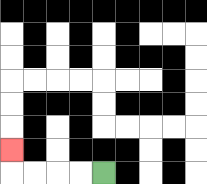{'start': '[4, 7]', 'end': '[0, 6]', 'path_directions': 'L,L,L,L,U', 'path_coordinates': '[[4, 7], [3, 7], [2, 7], [1, 7], [0, 7], [0, 6]]'}